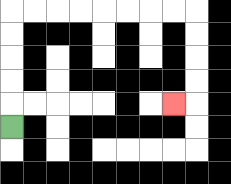{'start': '[0, 5]', 'end': '[7, 4]', 'path_directions': 'U,U,U,U,U,R,R,R,R,R,R,R,R,D,D,D,D,L', 'path_coordinates': '[[0, 5], [0, 4], [0, 3], [0, 2], [0, 1], [0, 0], [1, 0], [2, 0], [3, 0], [4, 0], [5, 0], [6, 0], [7, 0], [8, 0], [8, 1], [8, 2], [8, 3], [8, 4], [7, 4]]'}